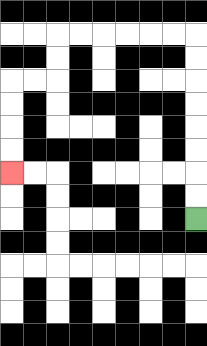{'start': '[8, 9]', 'end': '[0, 7]', 'path_directions': 'U,U,U,U,U,U,U,U,L,L,L,L,L,L,D,D,L,L,D,D,D,D', 'path_coordinates': '[[8, 9], [8, 8], [8, 7], [8, 6], [8, 5], [8, 4], [8, 3], [8, 2], [8, 1], [7, 1], [6, 1], [5, 1], [4, 1], [3, 1], [2, 1], [2, 2], [2, 3], [1, 3], [0, 3], [0, 4], [0, 5], [0, 6], [0, 7]]'}